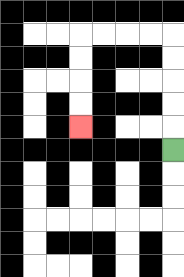{'start': '[7, 6]', 'end': '[3, 5]', 'path_directions': 'U,U,U,U,U,L,L,L,L,D,D,D,D', 'path_coordinates': '[[7, 6], [7, 5], [7, 4], [7, 3], [7, 2], [7, 1], [6, 1], [5, 1], [4, 1], [3, 1], [3, 2], [3, 3], [3, 4], [3, 5]]'}